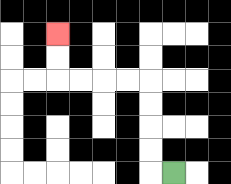{'start': '[7, 7]', 'end': '[2, 1]', 'path_directions': 'L,U,U,U,U,L,L,L,L,U,U', 'path_coordinates': '[[7, 7], [6, 7], [6, 6], [6, 5], [6, 4], [6, 3], [5, 3], [4, 3], [3, 3], [2, 3], [2, 2], [2, 1]]'}